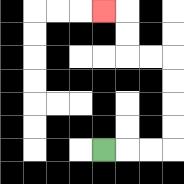{'start': '[4, 6]', 'end': '[4, 0]', 'path_directions': 'R,R,R,U,U,U,U,L,L,U,U,L', 'path_coordinates': '[[4, 6], [5, 6], [6, 6], [7, 6], [7, 5], [7, 4], [7, 3], [7, 2], [6, 2], [5, 2], [5, 1], [5, 0], [4, 0]]'}